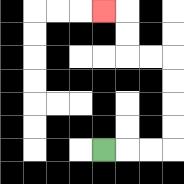{'start': '[4, 6]', 'end': '[4, 0]', 'path_directions': 'R,R,R,U,U,U,U,L,L,U,U,L', 'path_coordinates': '[[4, 6], [5, 6], [6, 6], [7, 6], [7, 5], [7, 4], [7, 3], [7, 2], [6, 2], [5, 2], [5, 1], [5, 0], [4, 0]]'}